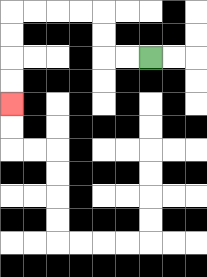{'start': '[6, 2]', 'end': '[0, 4]', 'path_directions': 'L,L,U,U,L,L,L,L,D,D,D,D', 'path_coordinates': '[[6, 2], [5, 2], [4, 2], [4, 1], [4, 0], [3, 0], [2, 0], [1, 0], [0, 0], [0, 1], [0, 2], [0, 3], [0, 4]]'}